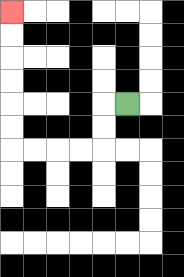{'start': '[5, 4]', 'end': '[0, 0]', 'path_directions': 'L,D,D,L,L,L,L,U,U,U,U,U,U', 'path_coordinates': '[[5, 4], [4, 4], [4, 5], [4, 6], [3, 6], [2, 6], [1, 6], [0, 6], [0, 5], [0, 4], [0, 3], [0, 2], [0, 1], [0, 0]]'}